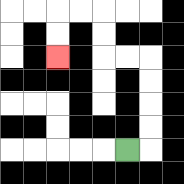{'start': '[5, 6]', 'end': '[2, 2]', 'path_directions': 'R,U,U,U,U,L,L,U,U,L,L,D,D', 'path_coordinates': '[[5, 6], [6, 6], [6, 5], [6, 4], [6, 3], [6, 2], [5, 2], [4, 2], [4, 1], [4, 0], [3, 0], [2, 0], [2, 1], [2, 2]]'}